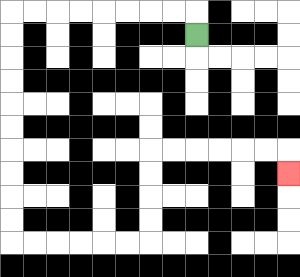{'start': '[8, 1]', 'end': '[12, 7]', 'path_directions': 'U,L,L,L,L,L,L,L,L,D,D,D,D,D,D,D,D,D,D,R,R,R,R,R,R,U,U,U,U,R,R,R,R,R,R,D', 'path_coordinates': '[[8, 1], [8, 0], [7, 0], [6, 0], [5, 0], [4, 0], [3, 0], [2, 0], [1, 0], [0, 0], [0, 1], [0, 2], [0, 3], [0, 4], [0, 5], [0, 6], [0, 7], [0, 8], [0, 9], [0, 10], [1, 10], [2, 10], [3, 10], [4, 10], [5, 10], [6, 10], [6, 9], [6, 8], [6, 7], [6, 6], [7, 6], [8, 6], [9, 6], [10, 6], [11, 6], [12, 6], [12, 7]]'}